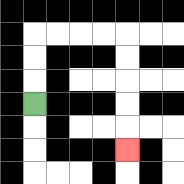{'start': '[1, 4]', 'end': '[5, 6]', 'path_directions': 'U,U,U,R,R,R,R,D,D,D,D,D', 'path_coordinates': '[[1, 4], [1, 3], [1, 2], [1, 1], [2, 1], [3, 1], [4, 1], [5, 1], [5, 2], [5, 3], [5, 4], [5, 5], [5, 6]]'}